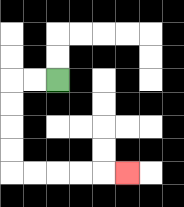{'start': '[2, 3]', 'end': '[5, 7]', 'path_directions': 'L,L,D,D,D,D,R,R,R,R,R', 'path_coordinates': '[[2, 3], [1, 3], [0, 3], [0, 4], [0, 5], [0, 6], [0, 7], [1, 7], [2, 7], [3, 7], [4, 7], [5, 7]]'}